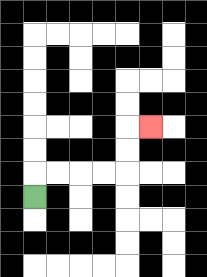{'start': '[1, 8]', 'end': '[6, 5]', 'path_directions': 'U,R,R,R,R,U,U,R', 'path_coordinates': '[[1, 8], [1, 7], [2, 7], [3, 7], [4, 7], [5, 7], [5, 6], [5, 5], [6, 5]]'}